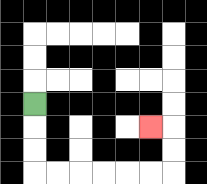{'start': '[1, 4]', 'end': '[6, 5]', 'path_directions': 'D,D,D,R,R,R,R,R,R,U,U,L', 'path_coordinates': '[[1, 4], [1, 5], [1, 6], [1, 7], [2, 7], [3, 7], [4, 7], [5, 7], [6, 7], [7, 7], [7, 6], [7, 5], [6, 5]]'}